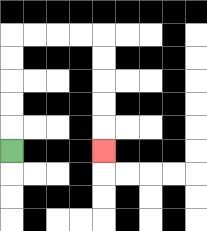{'start': '[0, 6]', 'end': '[4, 6]', 'path_directions': 'U,U,U,U,U,R,R,R,R,D,D,D,D,D', 'path_coordinates': '[[0, 6], [0, 5], [0, 4], [0, 3], [0, 2], [0, 1], [1, 1], [2, 1], [3, 1], [4, 1], [4, 2], [4, 3], [4, 4], [4, 5], [4, 6]]'}